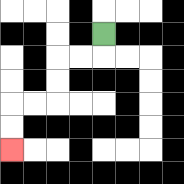{'start': '[4, 1]', 'end': '[0, 6]', 'path_directions': 'D,L,L,D,D,L,L,D,D', 'path_coordinates': '[[4, 1], [4, 2], [3, 2], [2, 2], [2, 3], [2, 4], [1, 4], [0, 4], [0, 5], [0, 6]]'}